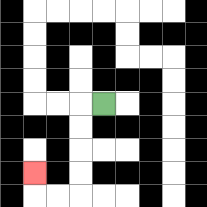{'start': '[4, 4]', 'end': '[1, 7]', 'path_directions': 'L,D,D,D,D,L,L,U', 'path_coordinates': '[[4, 4], [3, 4], [3, 5], [3, 6], [3, 7], [3, 8], [2, 8], [1, 8], [1, 7]]'}